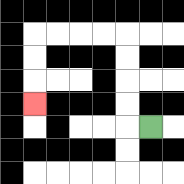{'start': '[6, 5]', 'end': '[1, 4]', 'path_directions': 'L,U,U,U,U,L,L,L,L,D,D,D', 'path_coordinates': '[[6, 5], [5, 5], [5, 4], [5, 3], [5, 2], [5, 1], [4, 1], [3, 1], [2, 1], [1, 1], [1, 2], [1, 3], [1, 4]]'}